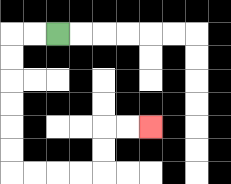{'start': '[2, 1]', 'end': '[6, 5]', 'path_directions': 'L,L,D,D,D,D,D,D,R,R,R,R,U,U,R,R', 'path_coordinates': '[[2, 1], [1, 1], [0, 1], [0, 2], [0, 3], [0, 4], [0, 5], [0, 6], [0, 7], [1, 7], [2, 7], [3, 7], [4, 7], [4, 6], [4, 5], [5, 5], [6, 5]]'}